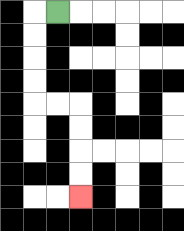{'start': '[2, 0]', 'end': '[3, 8]', 'path_directions': 'L,D,D,D,D,R,R,D,D,D,D', 'path_coordinates': '[[2, 0], [1, 0], [1, 1], [1, 2], [1, 3], [1, 4], [2, 4], [3, 4], [3, 5], [3, 6], [3, 7], [3, 8]]'}